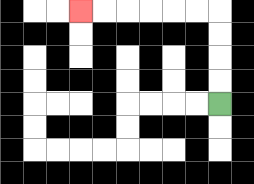{'start': '[9, 4]', 'end': '[3, 0]', 'path_directions': 'U,U,U,U,L,L,L,L,L,L', 'path_coordinates': '[[9, 4], [9, 3], [9, 2], [9, 1], [9, 0], [8, 0], [7, 0], [6, 0], [5, 0], [4, 0], [3, 0]]'}